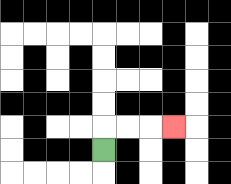{'start': '[4, 6]', 'end': '[7, 5]', 'path_directions': 'U,R,R,R', 'path_coordinates': '[[4, 6], [4, 5], [5, 5], [6, 5], [7, 5]]'}